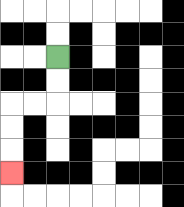{'start': '[2, 2]', 'end': '[0, 7]', 'path_directions': 'D,D,L,L,D,D,D', 'path_coordinates': '[[2, 2], [2, 3], [2, 4], [1, 4], [0, 4], [0, 5], [0, 6], [0, 7]]'}